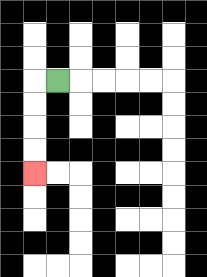{'start': '[2, 3]', 'end': '[1, 7]', 'path_directions': 'L,D,D,D,D', 'path_coordinates': '[[2, 3], [1, 3], [1, 4], [1, 5], [1, 6], [1, 7]]'}